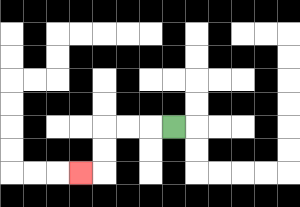{'start': '[7, 5]', 'end': '[3, 7]', 'path_directions': 'L,L,L,D,D,L', 'path_coordinates': '[[7, 5], [6, 5], [5, 5], [4, 5], [4, 6], [4, 7], [3, 7]]'}